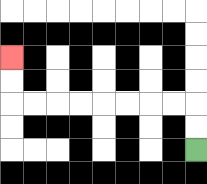{'start': '[8, 6]', 'end': '[0, 2]', 'path_directions': 'U,U,L,L,L,L,L,L,L,L,U,U', 'path_coordinates': '[[8, 6], [8, 5], [8, 4], [7, 4], [6, 4], [5, 4], [4, 4], [3, 4], [2, 4], [1, 4], [0, 4], [0, 3], [0, 2]]'}